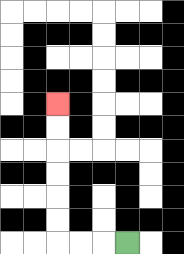{'start': '[5, 10]', 'end': '[2, 4]', 'path_directions': 'L,L,L,U,U,U,U,U,U', 'path_coordinates': '[[5, 10], [4, 10], [3, 10], [2, 10], [2, 9], [2, 8], [2, 7], [2, 6], [2, 5], [2, 4]]'}